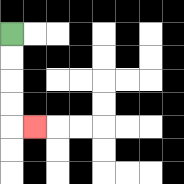{'start': '[0, 1]', 'end': '[1, 5]', 'path_directions': 'D,D,D,D,R', 'path_coordinates': '[[0, 1], [0, 2], [0, 3], [0, 4], [0, 5], [1, 5]]'}